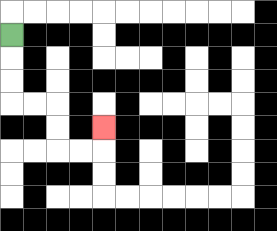{'start': '[0, 1]', 'end': '[4, 5]', 'path_directions': 'D,D,D,R,R,D,D,R,R,U', 'path_coordinates': '[[0, 1], [0, 2], [0, 3], [0, 4], [1, 4], [2, 4], [2, 5], [2, 6], [3, 6], [4, 6], [4, 5]]'}